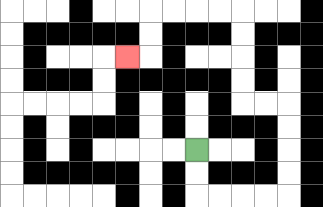{'start': '[8, 6]', 'end': '[5, 2]', 'path_directions': 'D,D,R,R,R,R,U,U,U,U,L,L,U,U,U,U,L,L,L,L,D,D,L', 'path_coordinates': '[[8, 6], [8, 7], [8, 8], [9, 8], [10, 8], [11, 8], [12, 8], [12, 7], [12, 6], [12, 5], [12, 4], [11, 4], [10, 4], [10, 3], [10, 2], [10, 1], [10, 0], [9, 0], [8, 0], [7, 0], [6, 0], [6, 1], [6, 2], [5, 2]]'}